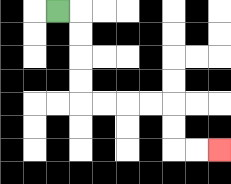{'start': '[2, 0]', 'end': '[9, 6]', 'path_directions': 'R,D,D,D,D,R,R,R,R,D,D,R,R', 'path_coordinates': '[[2, 0], [3, 0], [3, 1], [3, 2], [3, 3], [3, 4], [4, 4], [5, 4], [6, 4], [7, 4], [7, 5], [7, 6], [8, 6], [9, 6]]'}